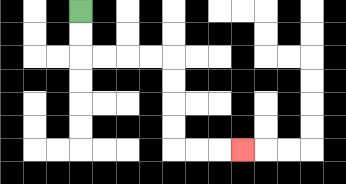{'start': '[3, 0]', 'end': '[10, 6]', 'path_directions': 'D,D,R,R,R,R,D,D,D,D,R,R,R', 'path_coordinates': '[[3, 0], [3, 1], [3, 2], [4, 2], [5, 2], [6, 2], [7, 2], [7, 3], [7, 4], [7, 5], [7, 6], [8, 6], [9, 6], [10, 6]]'}